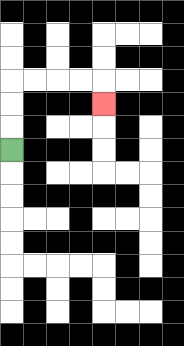{'start': '[0, 6]', 'end': '[4, 4]', 'path_directions': 'U,U,U,R,R,R,R,D', 'path_coordinates': '[[0, 6], [0, 5], [0, 4], [0, 3], [1, 3], [2, 3], [3, 3], [4, 3], [4, 4]]'}